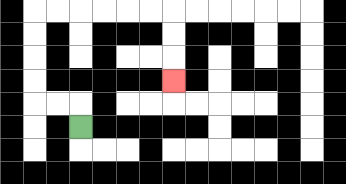{'start': '[3, 5]', 'end': '[7, 3]', 'path_directions': 'U,L,L,U,U,U,U,R,R,R,R,R,R,D,D,D', 'path_coordinates': '[[3, 5], [3, 4], [2, 4], [1, 4], [1, 3], [1, 2], [1, 1], [1, 0], [2, 0], [3, 0], [4, 0], [5, 0], [6, 0], [7, 0], [7, 1], [7, 2], [7, 3]]'}